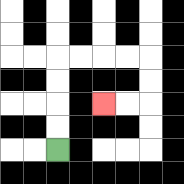{'start': '[2, 6]', 'end': '[4, 4]', 'path_directions': 'U,U,U,U,R,R,R,R,D,D,L,L', 'path_coordinates': '[[2, 6], [2, 5], [2, 4], [2, 3], [2, 2], [3, 2], [4, 2], [5, 2], [6, 2], [6, 3], [6, 4], [5, 4], [4, 4]]'}